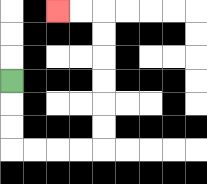{'start': '[0, 3]', 'end': '[2, 0]', 'path_directions': 'D,D,D,R,R,R,R,U,U,U,U,U,U,L,L', 'path_coordinates': '[[0, 3], [0, 4], [0, 5], [0, 6], [1, 6], [2, 6], [3, 6], [4, 6], [4, 5], [4, 4], [4, 3], [4, 2], [4, 1], [4, 0], [3, 0], [2, 0]]'}